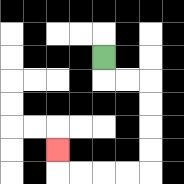{'start': '[4, 2]', 'end': '[2, 6]', 'path_directions': 'D,R,R,D,D,D,D,L,L,L,L,U', 'path_coordinates': '[[4, 2], [4, 3], [5, 3], [6, 3], [6, 4], [6, 5], [6, 6], [6, 7], [5, 7], [4, 7], [3, 7], [2, 7], [2, 6]]'}